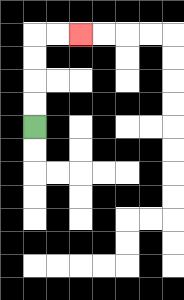{'start': '[1, 5]', 'end': '[3, 1]', 'path_directions': 'U,U,U,U,R,R', 'path_coordinates': '[[1, 5], [1, 4], [1, 3], [1, 2], [1, 1], [2, 1], [3, 1]]'}